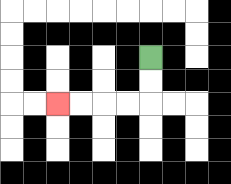{'start': '[6, 2]', 'end': '[2, 4]', 'path_directions': 'D,D,L,L,L,L', 'path_coordinates': '[[6, 2], [6, 3], [6, 4], [5, 4], [4, 4], [3, 4], [2, 4]]'}